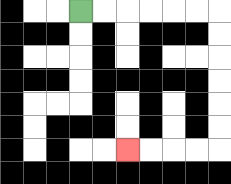{'start': '[3, 0]', 'end': '[5, 6]', 'path_directions': 'R,R,R,R,R,R,D,D,D,D,D,D,L,L,L,L', 'path_coordinates': '[[3, 0], [4, 0], [5, 0], [6, 0], [7, 0], [8, 0], [9, 0], [9, 1], [9, 2], [9, 3], [9, 4], [9, 5], [9, 6], [8, 6], [7, 6], [6, 6], [5, 6]]'}